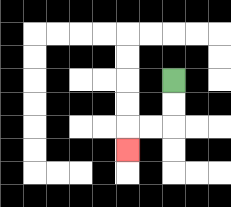{'start': '[7, 3]', 'end': '[5, 6]', 'path_directions': 'D,D,L,L,D', 'path_coordinates': '[[7, 3], [7, 4], [7, 5], [6, 5], [5, 5], [5, 6]]'}